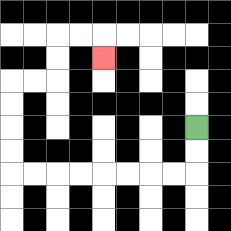{'start': '[8, 5]', 'end': '[4, 2]', 'path_directions': 'D,D,L,L,L,L,L,L,L,L,U,U,U,U,R,R,U,U,R,R,D', 'path_coordinates': '[[8, 5], [8, 6], [8, 7], [7, 7], [6, 7], [5, 7], [4, 7], [3, 7], [2, 7], [1, 7], [0, 7], [0, 6], [0, 5], [0, 4], [0, 3], [1, 3], [2, 3], [2, 2], [2, 1], [3, 1], [4, 1], [4, 2]]'}